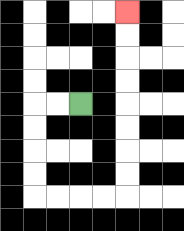{'start': '[3, 4]', 'end': '[5, 0]', 'path_directions': 'L,L,D,D,D,D,R,R,R,R,U,U,U,U,U,U,U,U', 'path_coordinates': '[[3, 4], [2, 4], [1, 4], [1, 5], [1, 6], [1, 7], [1, 8], [2, 8], [3, 8], [4, 8], [5, 8], [5, 7], [5, 6], [5, 5], [5, 4], [5, 3], [5, 2], [5, 1], [5, 0]]'}